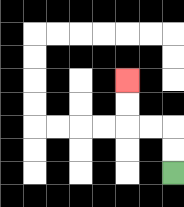{'start': '[7, 7]', 'end': '[5, 3]', 'path_directions': 'U,U,L,L,U,U', 'path_coordinates': '[[7, 7], [7, 6], [7, 5], [6, 5], [5, 5], [5, 4], [5, 3]]'}